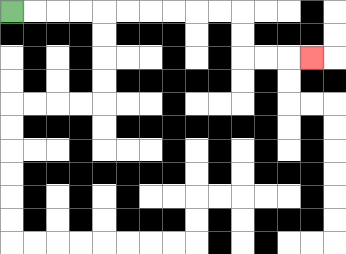{'start': '[0, 0]', 'end': '[13, 2]', 'path_directions': 'R,R,R,R,R,R,R,R,R,R,D,D,R,R,R', 'path_coordinates': '[[0, 0], [1, 0], [2, 0], [3, 0], [4, 0], [5, 0], [6, 0], [7, 0], [8, 0], [9, 0], [10, 0], [10, 1], [10, 2], [11, 2], [12, 2], [13, 2]]'}